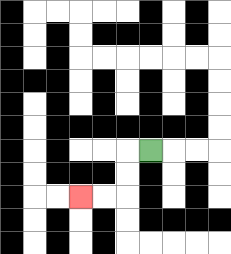{'start': '[6, 6]', 'end': '[3, 8]', 'path_directions': 'L,D,D,L,L', 'path_coordinates': '[[6, 6], [5, 6], [5, 7], [5, 8], [4, 8], [3, 8]]'}